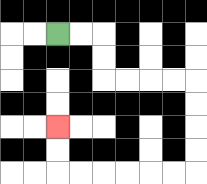{'start': '[2, 1]', 'end': '[2, 5]', 'path_directions': 'R,R,D,D,R,R,R,R,D,D,D,D,L,L,L,L,L,L,U,U', 'path_coordinates': '[[2, 1], [3, 1], [4, 1], [4, 2], [4, 3], [5, 3], [6, 3], [7, 3], [8, 3], [8, 4], [8, 5], [8, 6], [8, 7], [7, 7], [6, 7], [5, 7], [4, 7], [3, 7], [2, 7], [2, 6], [2, 5]]'}